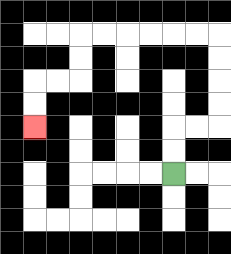{'start': '[7, 7]', 'end': '[1, 5]', 'path_directions': 'U,U,R,R,U,U,U,U,L,L,L,L,L,L,D,D,L,L,D,D', 'path_coordinates': '[[7, 7], [7, 6], [7, 5], [8, 5], [9, 5], [9, 4], [9, 3], [9, 2], [9, 1], [8, 1], [7, 1], [6, 1], [5, 1], [4, 1], [3, 1], [3, 2], [3, 3], [2, 3], [1, 3], [1, 4], [1, 5]]'}